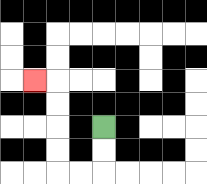{'start': '[4, 5]', 'end': '[1, 3]', 'path_directions': 'D,D,L,L,U,U,U,U,L', 'path_coordinates': '[[4, 5], [4, 6], [4, 7], [3, 7], [2, 7], [2, 6], [2, 5], [2, 4], [2, 3], [1, 3]]'}